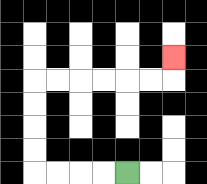{'start': '[5, 7]', 'end': '[7, 2]', 'path_directions': 'L,L,L,L,U,U,U,U,R,R,R,R,R,R,U', 'path_coordinates': '[[5, 7], [4, 7], [3, 7], [2, 7], [1, 7], [1, 6], [1, 5], [1, 4], [1, 3], [2, 3], [3, 3], [4, 3], [5, 3], [6, 3], [7, 3], [7, 2]]'}